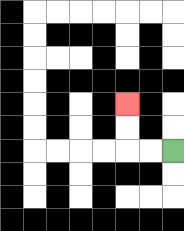{'start': '[7, 6]', 'end': '[5, 4]', 'path_directions': 'L,L,U,U', 'path_coordinates': '[[7, 6], [6, 6], [5, 6], [5, 5], [5, 4]]'}